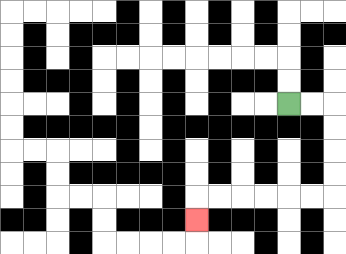{'start': '[12, 4]', 'end': '[8, 9]', 'path_directions': 'R,R,D,D,D,D,L,L,L,L,L,L,D', 'path_coordinates': '[[12, 4], [13, 4], [14, 4], [14, 5], [14, 6], [14, 7], [14, 8], [13, 8], [12, 8], [11, 8], [10, 8], [9, 8], [8, 8], [8, 9]]'}